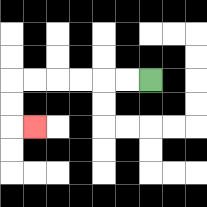{'start': '[6, 3]', 'end': '[1, 5]', 'path_directions': 'L,L,L,L,L,L,D,D,R', 'path_coordinates': '[[6, 3], [5, 3], [4, 3], [3, 3], [2, 3], [1, 3], [0, 3], [0, 4], [0, 5], [1, 5]]'}